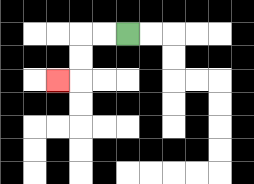{'start': '[5, 1]', 'end': '[2, 3]', 'path_directions': 'L,L,D,D,L', 'path_coordinates': '[[5, 1], [4, 1], [3, 1], [3, 2], [3, 3], [2, 3]]'}